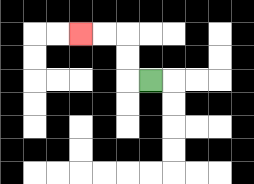{'start': '[6, 3]', 'end': '[3, 1]', 'path_directions': 'L,U,U,L,L', 'path_coordinates': '[[6, 3], [5, 3], [5, 2], [5, 1], [4, 1], [3, 1]]'}